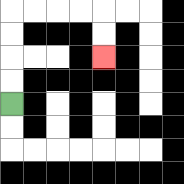{'start': '[0, 4]', 'end': '[4, 2]', 'path_directions': 'U,U,U,U,R,R,R,R,D,D', 'path_coordinates': '[[0, 4], [0, 3], [0, 2], [0, 1], [0, 0], [1, 0], [2, 0], [3, 0], [4, 0], [4, 1], [4, 2]]'}